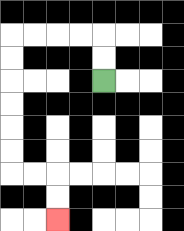{'start': '[4, 3]', 'end': '[2, 9]', 'path_directions': 'U,U,L,L,L,L,D,D,D,D,D,D,R,R,D,D', 'path_coordinates': '[[4, 3], [4, 2], [4, 1], [3, 1], [2, 1], [1, 1], [0, 1], [0, 2], [0, 3], [0, 4], [0, 5], [0, 6], [0, 7], [1, 7], [2, 7], [2, 8], [2, 9]]'}